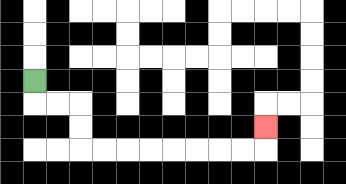{'start': '[1, 3]', 'end': '[11, 5]', 'path_directions': 'D,R,R,D,D,R,R,R,R,R,R,R,R,U', 'path_coordinates': '[[1, 3], [1, 4], [2, 4], [3, 4], [3, 5], [3, 6], [4, 6], [5, 6], [6, 6], [7, 6], [8, 6], [9, 6], [10, 6], [11, 6], [11, 5]]'}